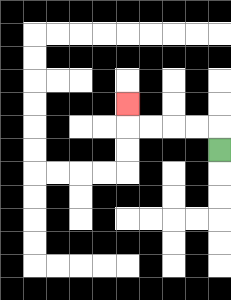{'start': '[9, 6]', 'end': '[5, 4]', 'path_directions': 'U,L,L,L,L,U', 'path_coordinates': '[[9, 6], [9, 5], [8, 5], [7, 5], [6, 5], [5, 5], [5, 4]]'}